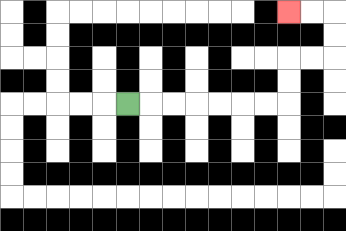{'start': '[5, 4]', 'end': '[12, 0]', 'path_directions': 'R,R,R,R,R,R,R,U,U,R,R,U,U,L,L', 'path_coordinates': '[[5, 4], [6, 4], [7, 4], [8, 4], [9, 4], [10, 4], [11, 4], [12, 4], [12, 3], [12, 2], [13, 2], [14, 2], [14, 1], [14, 0], [13, 0], [12, 0]]'}